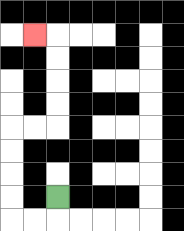{'start': '[2, 8]', 'end': '[1, 1]', 'path_directions': 'D,L,L,U,U,U,U,R,R,U,U,U,U,L', 'path_coordinates': '[[2, 8], [2, 9], [1, 9], [0, 9], [0, 8], [0, 7], [0, 6], [0, 5], [1, 5], [2, 5], [2, 4], [2, 3], [2, 2], [2, 1], [1, 1]]'}